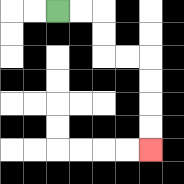{'start': '[2, 0]', 'end': '[6, 6]', 'path_directions': 'R,R,D,D,R,R,D,D,D,D', 'path_coordinates': '[[2, 0], [3, 0], [4, 0], [4, 1], [4, 2], [5, 2], [6, 2], [6, 3], [6, 4], [6, 5], [6, 6]]'}